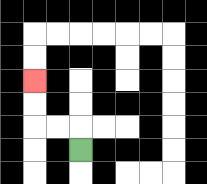{'start': '[3, 6]', 'end': '[1, 3]', 'path_directions': 'U,L,L,U,U', 'path_coordinates': '[[3, 6], [3, 5], [2, 5], [1, 5], [1, 4], [1, 3]]'}